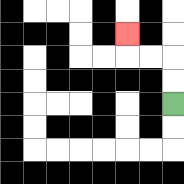{'start': '[7, 4]', 'end': '[5, 1]', 'path_directions': 'U,U,L,L,U', 'path_coordinates': '[[7, 4], [7, 3], [7, 2], [6, 2], [5, 2], [5, 1]]'}